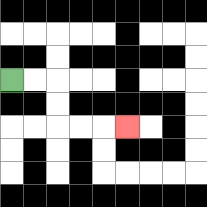{'start': '[0, 3]', 'end': '[5, 5]', 'path_directions': 'R,R,D,D,R,R,R', 'path_coordinates': '[[0, 3], [1, 3], [2, 3], [2, 4], [2, 5], [3, 5], [4, 5], [5, 5]]'}